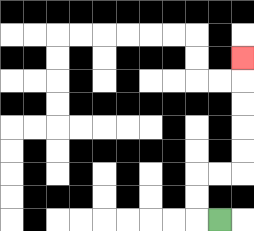{'start': '[9, 9]', 'end': '[10, 2]', 'path_directions': 'L,U,U,R,R,U,U,U,U,U', 'path_coordinates': '[[9, 9], [8, 9], [8, 8], [8, 7], [9, 7], [10, 7], [10, 6], [10, 5], [10, 4], [10, 3], [10, 2]]'}